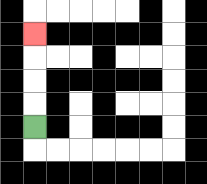{'start': '[1, 5]', 'end': '[1, 1]', 'path_directions': 'U,U,U,U', 'path_coordinates': '[[1, 5], [1, 4], [1, 3], [1, 2], [1, 1]]'}